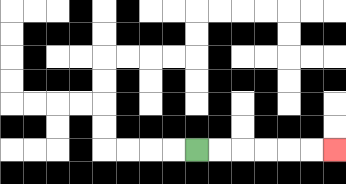{'start': '[8, 6]', 'end': '[14, 6]', 'path_directions': 'R,R,R,R,R,R', 'path_coordinates': '[[8, 6], [9, 6], [10, 6], [11, 6], [12, 6], [13, 6], [14, 6]]'}